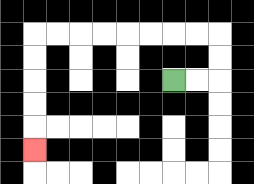{'start': '[7, 3]', 'end': '[1, 6]', 'path_directions': 'R,R,U,U,L,L,L,L,L,L,L,L,D,D,D,D,D', 'path_coordinates': '[[7, 3], [8, 3], [9, 3], [9, 2], [9, 1], [8, 1], [7, 1], [6, 1], [5, 1], [4, 1], [3, 1], [2, 1], [1, 1], [1, 2], [1, 3], [1, 4], [1, 5], [1, 6]]'}